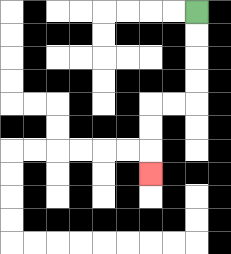{'start': '[8, 0]', 'end': '[6, 7]', 'path_directions': 'D,D,D,D,L,L,D,D,D', 'path_coordinates': '[[8, 0], [8, 1], [8, 2], [8, 3], [8, 4], [7, 4], [6, 4], [6, 5], [6, 6], [6, 7]]'}